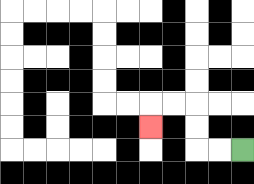{'start': '[10, 6]', 'end': '[6, 5]', 'path_directions': 'L,L,U,U,L,L,D', 'path_coordinates': '[[10, 6], [9, 6], [8, 6], [8, 5], [8, 4], [7, 4], [6, 4], [6, 5]]'}